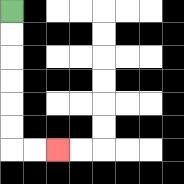{'start': '[0, 0]', 'end': '[2, 6]', 'path_directions': 'D,D,D,D,D,D,R,R', 'path_coordinates': '[[0, 0], [0, 1], [0, 2], [0, 3], [0, 4], [0, 5], [0, 6], [1, 6], [2, 6]]'}